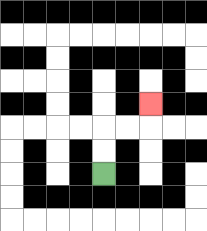{'start': '[4, 7]', 'end': '[6, 4]', 'path_directions': 'U,U,R,R,U', 'path_coordinates': '[[4, 7], [4, 6], [4, 5], [5, 5], [6, 5], [6, 4]]'}